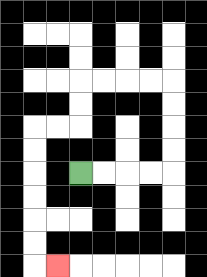{'start': '[3, 7]', 'end': '[2, 11]', 'path_directions': 'R,R,R,R,U,U,U,U,L,L,L,L,D,D,L,L,D,D,D,D,D,D,R', 'path_coordinates': '[[3, 7], [4, 7], [5, 7], [6, 7], [7, 7], [7, 6], [7, 5], [7, 4], [7, 3], [6, 3], [5, 3], [4, 3], [3, 3], [3, 4], [3, 5], [2, 5], [1, 5], [1, 6], [1, 7], [1, 8], [1, 9], [1, 10], [1, 11], [2, 11]]'}